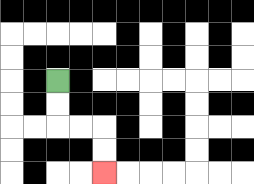{'start': '[2, 3]', 'end': '[4, 7]', 'path_directions': 'D,D,R,R,D,D', 'path_coordinates': '[[2, 3], [2, 4], [2, 5], [3, 5], [4, 5], [4, 6], [4, 7]]'}